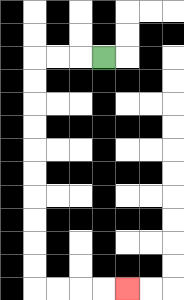{'start': '[4, 2]', 'end': '[5, 12]', 'path_directions': 'L,L,L,D,D,D,D,D,D,D,D,D,D,R,R,R,R', 'path_coordinates': '[[4, 2], [3, 2], [2, 2], [1, 2], [1, 3], [1, 4], [1, 5], [1, 6], [1, 7], [1, 8], [1, 9], [1, 10], [1, 11], [1, 12], [2, 12], [3, 12], [4, 12], [5, 12]]'}